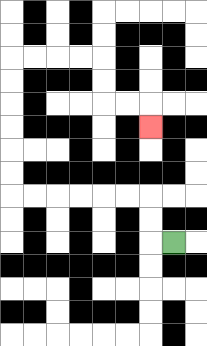{'start': '[7, 10]', 'end': '[6, 5]', 'path_directions': 'L,U,U,L,L,L,L,L,L,U,U,U,U,U,U,R,R,R,R,D,D,R,R,D', 'path_coordinates': '[[7, 10], [6, 10], [6, 9], [6, 8], [5, 8], [4, 8], [3, 8], [2, 8], [1, 8], [0, 8], [0, 7], [0, 6], [0, 5], [0, 4], [0, 3], [0, 2], [1, 2], [2, 2], [3, 2], [4, 2], [4, 3], [4, 4], [5, 4], [6, 4], [6, 5]]'}